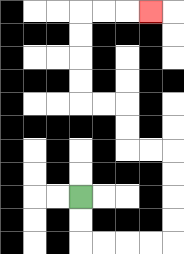{'start': '[3, 8]', 'end': '[6, 0]', 'path_directions': 'D,D,R,R,R,R,U,U,U,U,L,L,U,U,L,L,U,U,U,U,R,R,R', 'path_coordinates': '[[3, 8], [3, 9], [3, 10], [4, 10], [5, 10], [6, 10], [7, 10], [7, 9], [7, 8], [7, 7], [7, 6], [6, 6], [5, 6], [5, 5], [5, 4], [4, 4], [3, 4], [3, 3], [3, 2], [3, 1], [3, 0], [4, 0], [5, 0], [6, 0]]'}